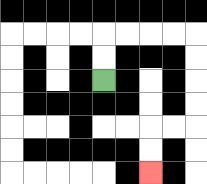{'start': '[4, 3]', 'end': '[6, 7]', 'path_directions': 'U,U,R,R,R,R,D,D,D,D,L,L,D,D', 'path_coordinates': '[[4, 3], [4, 2], [4, 1], [5, 1], [6, 1], [7, 1], [8, 1], [8, 2], [8, 3], [8, 4], [8, 5], [7, 5], [6, 5], [6, 6], [6, 7]]'}